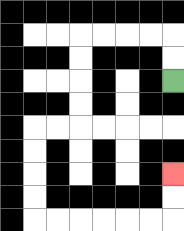{'start': '[7, 3]', 'end': '[7, 7]', 'path_directions': 'U,U,L,L,L,L,D,D,D,D,L,L,D,D,D,D,R,R,R,R,R,R,U,U', 'path_coordinates': '[[7, 3], [7, 2], [7, 1], [6, 1], [5, 1], [4, 1], [3, 1], [3, 2], [3, 3], [3, 4], [3, 5], [2, 5], [1, 5], [1, 6], [1, 7], [1, 8], [1, 9], [2, 9], [3, 9], [4, 9], [5, 9], [6, 9], [7, 9], [7, 8], [7, 7]]'}